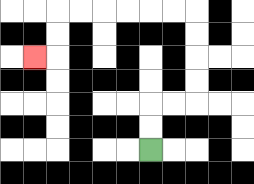{'start': '[6, 6]', 'end': '[1, 2]', 'path_directions': 'U,U,R,R,U,U,U,U,L,L,L,L,L,L,D,D,L', 'path_coordinates': '[[6, 6], [6, 5], [6, 4], [7, 4], [8, 4], [8, 3], [8, 2], [8, 1], [8, 0], [7, 0], [6, 0], [5, 0], [4, 0], [3, 0], [2, 0], [2, 1], [2, 2], [1, 2]]'}